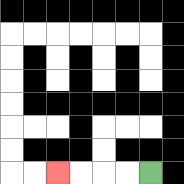{'start': '[6, 7]', 'end': '[2, 7]', 'path_directions': 'L,L,L,L', 'path_coordinates': '[[6, 7], [5, 7], [4, 7], [3, 7], [2, 7]]'}